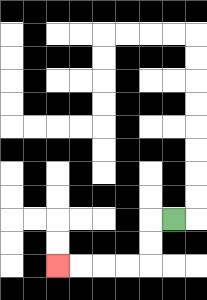{'start': '[7, 9]', 'end': '[2, 11]', 'path_directions': 'L,D,D,L,L,L,L', 'path_coordinates': '[[7, 9], [6, 9], [6, 10], [6, 11], [5, 11], [4, 11], [3, 11], [2, 11]]'}